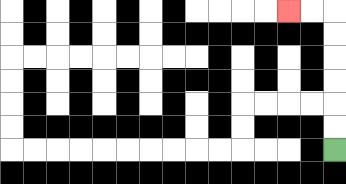{'start': '[14, 6]', 'end': '[12, 0]', 'path_directions': 'U,U,U,U,U,U,L,L', 'path_coordinates': '[[14, 6], [14, 5], [14, 4], [14, 3], [14, 2], [14, 1], [14, 0], [13, 0], [12, 0]]'}